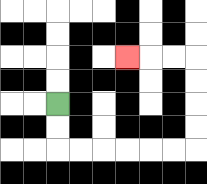{'start': '[2, 4]', 'end': '[5, 2]', 'path_directions': 'D,D,R,R,R,R,R,R,U,U,U,U,L,L,L', 'path_coordinates': '[[2, 4], [2, 5], [2, 6], [3, 6], [4, 6], [5, 6], [6, 6], [7, 6], [8, 6], [8, 5], [8, 4], [8, 3], [8, 2], [7, 2], [6, 2], [5, 2]]'}